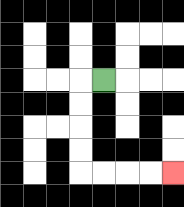{'start': '[4, 3]', 'end': '[7, 7]', 'path_directions': 'L,D,D,D,D,R,R,R,R', 'path_coordinates': '[[4, 3], [3, 3], [3, 4], [3, 5], [3, 6], [3, 7], [4, 7], [5, 7], [6, 7], [7, 7]]'}